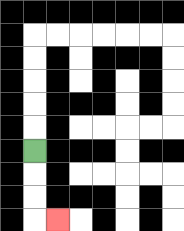{'start': '[1, 6]', 'end': '[2, 9]', 'path_directions': 'D,D,D,R', 'path_coordinates': '[[1, 6], [1, 7], [1, 8], [1, 9], [2, 9]]'}